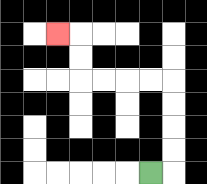{'start': '[6, 7]', 'end': '[2, 1]', 'path_directions': 'R,U,U,U,U,L,L,L,L,U,U,L', 'path_coordinates': '[[6, 7], [7, 7], [7, 6], [7, 5], [7, 4], [7, 3], [6, 3], [5, 3], [4, 3], [3, 3], [3, 2], [3, 1], [2, 1]]'}